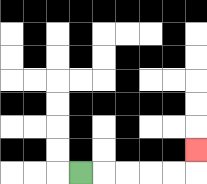{'start': '[3, 7]', 'end': '[8, 6]', 'path_directions': 'R,R,R,R,R,U', 'path_coordinates': '[[3, 7], [4, 7], [5, 7], [6, 7], [7, 7], [8, 7], [8, 6]]'}